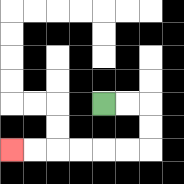{'start': '[4, 4]', 'end': '[0, 6]', 'path_directions': 'R,R,D,D,L,L,L,L,L,L', 'path_coordinates': '[[4, 4], [5, 4], [6, 4], [6, 5], [6, 6], [5, 6], [4, 6], [3, 6], [2, 6], [1, 6], [0, 6]]'}